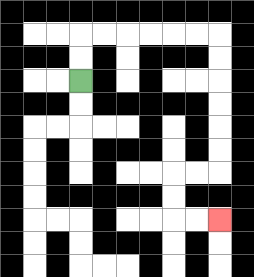{'start': '[3, 3]', 'end': '[9, 9]', 'path_directions': 'U,U,R,R,R,R,R,R,D,D,D,D,D,D,L,L,D,D,R,R', 'path_coordinates': '[[3, 3], [3, 2], [3, 1], [4, 1], [5, 1], [6, 1], [7, 1], [8, 1], [9, 1], [9, 2], [9, 3], [9, 4], [9, 5], [9, 6], [9, 7], [8, 7], [7, 7], [7, 8], [7, 9], [8, 9], [9, 9]]'}